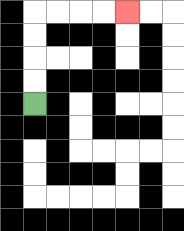{'start': '[1, 4]', 'end': '[5, 0]', 'path_directions': 'U,U,U,U,R,R,R,R', 'path_coordinates': '[[1, 4], [1, 3], [1, 2], [1, 1], [1, 0], [2, 0], [3, 0], [4, 0], [5, 0]]'}